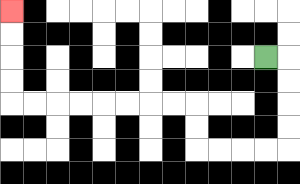{'start': '[11, 2]', 'end': '[0, 0]', 'path_directions': 'R,D,D,D,D,L,L,L,L,U,U,L,L,L,L,L,L,L,L,U,U,U,U', 'path_coordinates': '[[11, 2], [12, 2], [12, 3], [12, 4], [12, 5], [12, 6], [11, 6], [10, 6], [9, 6], [8, 6], [8, 5], [8, 4], [7, 4], [6, 4], [5, 4], [4, 4], [3, 4], [2, 4], [1, 4], [0, 4], [0, 3], [0, 2], [0, 1], [0, 0]]'}